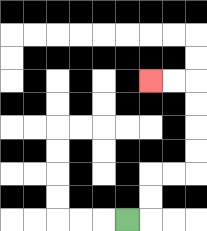{'start': '[5, 9]', 'end': '[6, 3]', 'path_directions': 'R,U,U,R,R,U,U,U,U,L,L', 'path_coordinates': '[[5, 9], [6, 9], [6, 8], [6, 7], [7, 7], [8, 7], [8, 6], [8, 5], [8, 4], [8, 3], [7, 3], [6, 3]]'}